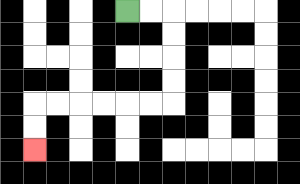{'start': '[5, 0]', 'end': '[1, 6]', 'path_directions': 'R,R,D,D,D,D,L,L,L,L,L,L,D,D', 'path_coordinates': '[[5, 0], [6, 0], [7, 0], [7, 1], [7, 2], [7, 3], [7, 4], [6, 4], [5, 4], [4, 4], [3, 4], [2, 4], [1, 4], [1, 5], [1, 6]]'}